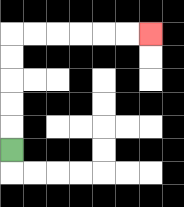{'start': '[0, 6]', 'end': '[6, 1]', 'path_directions': 'U,U,U,U,U,R,R,R,R,R,R', 'path_coordinates': '[[0, 6], [0, 5], [0, 4], [0, 3], [0, 2], [0, 1], [1, 1], [2, 1], [3, 1], [4, 1], [5, 1], [6, 1]]'}